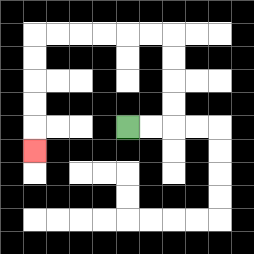{'start': '[5, 5]', 'end': '[1, 6]', 'path_directions': 'R,R,U,U,U,U,L,L,L,L,L,L,D,D,D,D,D', 'path_coordinates': '[[5, 5], [6, 5], [7, 5], [7, 4], [7, 3], [7, 2], [7, 1], [6, 1], [5, 1], [4, 1], [3, 1], [2, 1], [1, 1], [1, 2], [1, 3], [1, 4], [1, 5], [1, 6]]'}